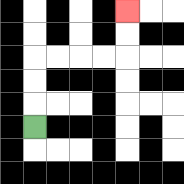{'start': '[1, 5]', 'end': '[5, 0]', 'path_directions': 'U,U,U,R,R,R,R,U,U', 'path_coordinates': '[[1, 5], [1, 4], [1, 3], [1, 2], [2, 2], [3, 2], [4, 2], [5, 2], [5, 1], [5, 0]]'}